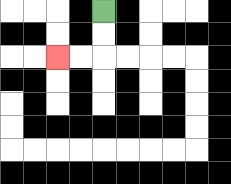{'start': '[4, 0]', 'end': '[2, 2]', 'path_directions': 'D,D,L,L', 'path_coordinates': '[[4, 0], [4, 1], [4, 2], [3, 2], [2, 2]]'}